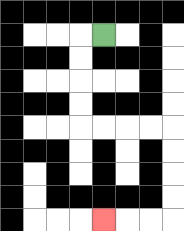{'start': '[4, 1]', 'end': '[4, 9]', 'path_directions': 'L,D,D,D,D,R,R,R,R,D,D,D,D,L,L,L', 'path_coordinates': '[[4, 1], [3, 1], [3, 2], [3, 3], [3, 4], [3, 5], [4, 5], [5, 5], [6, 5], [7, 5], [7, 6], [7, 7], [7, 8], [7, 9], [6, 9], [5, 9], [4, 9]]'}